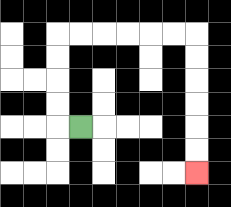{'start': '[3, 5]', 'end': '[8, 7]', 'path_directions': 'L,U,U,U,U,R,R,R,R,R,R,D,D,D,D,D,D', 'path_coordinates': '[[3, 5], [2, 5], [2, 4], [2, 3], [2, 2], [2, 1], [3, 1], [4, 1], [5, 1], [6, 1], [7, 1], [8, 1], [8, 2], [8, 3], [8, 4], [8, 5], [8, 6], [8, 7]]'}